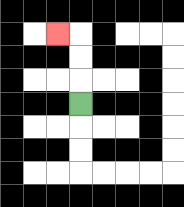{'start': '[3, 4]', 'end': '[2, 1]', 'path_directions': 'U,U,U,L', 'path_coordinates': '[[3, 4], [3, 3], [3, 2], [3, 1], [2, 1]]'}